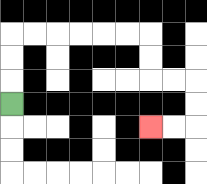{'start': '[0, 4]', 'end': '[6, 5]', 'path_directions': 'U,U,U,R,R,R,R,R,R,D,D,R,R,D,D,L,L', 'path_coordinates': '[[0, 4], [0, 3], [0, 2], [0, 1], [1, 1], [2, 1], [3, 1], [4, 1], [5, 1], [6, 1], [6, 2], [6, 3], [7, 3], [8, 3], [8, 4], [8, 5], [7, 5], [6, 5]]'}